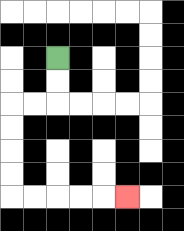{'start': '[2, 2]', 'end': '[5, 8]', 'path_directions': 'D,D,L,L,D,D,D,D,R,R,R,R,R', 'path_coordinates': '[[2, 2], [2, 3], [2, 4], [1, 4], [0, 4], [0, 5], [0, 6], [0, 7], [0, 8], [1, 8], [2, 8], [3, 8], [4, 8], [5, 8]]'}